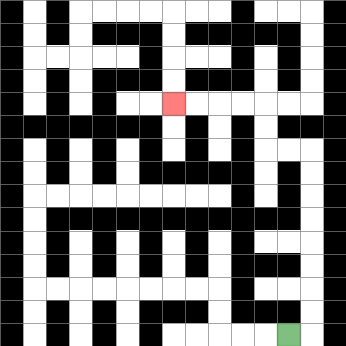{'start': '[12, 14]', 'end': '[7, 4]', 'path_directions': 'R,U,U,U,U,U,U,U,U,L,L,U,U,L,L,L,L', 'path_coordinates': '[[12, 14], [13, 14], [13, 13], [13, 12], [13, 11], [13, 10], [13, 9], [13, 8], [13, 7], [13, 6], [12, 6], [11, 6], [11, 5], [11, 4], [10, 4], [9, 4], [8, 4], [7, 4]]'}